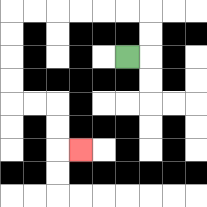{'start': '[5, 2]', 'end': '[3, 6]', 'path_directions': 'R,U,U,L,L,L,L,L,L,D,D,D,D,R,R,D,D,R', 'path_coordinates': '[[5, 2], [6, 2], [6, 1], [6, 0], [5, 0], [4, 0], [3, 0], [2, 0], [1, 0], [0, 0], [0, 1], [0, 2], [0, 3], [0, 4], [1, 4], [2, 4], [2, 5], [2, 6], [3, 6]]'}